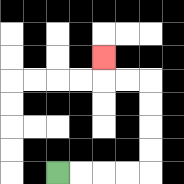{'start': '[2, 7]', 'end': '[4, 2]', 'path_directions': 'R,R,R,R,U,U,U,U,L,L,U', 'path_coordinates': '[[2, 7], [3, 7], [4, 7], [5, 7], [6, 7], [6, 6], [6, 5], [6, 4], [6, 3], [5, 3], [4, 3], [4, 2]]'}